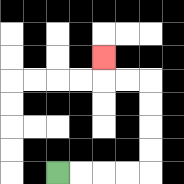{'start': '[2, 7]', 'end': '[4, 2]', 'path_directions': 'R,R,R,R,U,U,U,U,L,L,U', 'path_coordinates': '[[2, 7], [3, 7], [4, 7], [5, 7], [6, 7], [6, 6], [6, 5], [6, 4], [6, 3], [5, 3], [4, 3], [4, 2]]'}